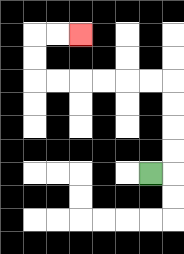{'start': '[6, 7]', 'end': '[3, 1]', 'path_directions': 'R,U,U,U,U,L,L,L,L,L,L,U,U,R,R', 'path_coordinates': '[[6, 7], [7, 7], [7, 6], [7, 5], [7, 4], [7, 3], [6, 3], [5, 3], [4, 3], [3, 3], [2, 3], [1, 3], [1, 2], [1, 1], [2, 1], [3, 1]]'}